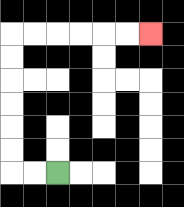{'start': '[2, 7]', 'end': '[6, 1]', 'path_directions': 'L,L,U,U,U,U,U,U,R,R,R,R,R,R', 'path_coordinates': '[[2, 7], [1, 7], [0, 7], [0, 6], [0, 5], [0, 4], [0, 3], [0, 2], [0, 1], [1, 1], [2, 1], [3, 1], [4, 1], [5, 1], [6, 1]]'}